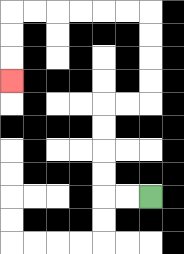{'start': '[6, 8]', 'end': '[0, 3]', 'path_directions': 'L,L,U,U,U,U,R,R,U,U,U,U,L,L,L,L,L,L,D,D,D', 'path_coordinates': '[[6, 8], [5, 8], [4, 8], [4, 7], [4, 6], [4, 5], [4, 4], [5, 4], [6, 4], [6, 3], [6, 2], [6, 1], [6, 0], [5, 0], [4, 0], [3, 0], [2, 0], [1, 0], [0, 0], [0, 1], [0, 2], [0, 3]]'}